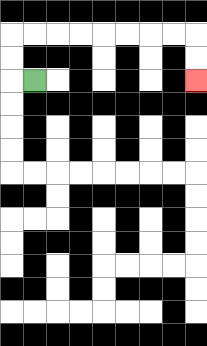{'start': '[1, 3]', 'end': '[8, 3]', 'path_directions': 'L,U,U,R,R,R,R,R,R,R,R,D,D', 'path_coordinates': '[[1, 3], [0, 3], [0, 2], [0, 1], [1, 1], [2, 1], [3, 1], [4, 1], [5, 1], [6, 1], [7, 1], [8, 1], [8, 2], [8, 3]]'}